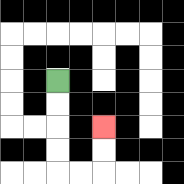{'start': '[2, 3]', 'end': '[4, 5]', 'path_directions': 'D,D,D,D,R,R,U,U', 'path_coordinates': '[[2, 3], [2, 4], [2, 5], [2, 6], [2, 7], [3, 7], [4, 7], [4, 6], [4, 5]]'}